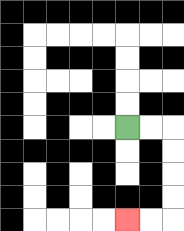{'start': '[5, 5]', 'end': '[5, 9]', 'path_directions': 'R,R,D,D,D,D,L,L', 'path_coordinates': '[[5, 5], [6, 5], [7, 5], [7, 6], [7, 7], [7, 8], [7, 9], [6, 9], [5, 9]]'}